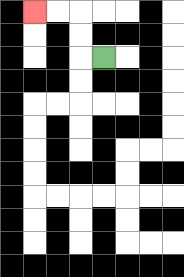{'start': '[4, 2]', 'end': '[1, 0]', 'path_directions': 'L,U,U,L,L', 'path_coordinates': '[[4, 2], [3, 2], [3, 1], [3, 0], [2, 0], [1, 0]]'}